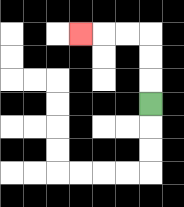{'start': '[6, 4]', 'end': '[3, 1]', 'path_directions': 'U,U,U,L,L,L', 'path_coordinates': '[[6, 4], [6, 3], [6, 2], [6, 1], [5, 1], [4, 1], [3, 1]]'}